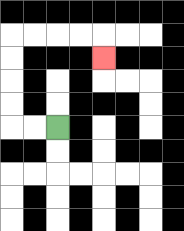{'start': '[2, 5]', 'end': '[4, 2]', 'path_directions': 'L,L,U,U,U,U,R,R,R,R,D', 'path_coordinates': '[[2, 5], [1, 5], [0, 5], [0, 4], [0, 3], [0, 2], [0, 1], [1, 1], [2, 1], [3, 1], [4, 1], [4, 2]]'}